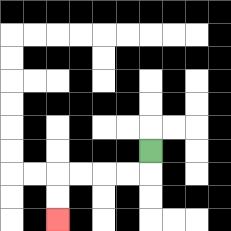{'start': '[6, 6]', 'end': '[2, 9]', 'path_directions': 'D,L,L,L,L,D,D', 'path_coordinates': '[[6, 6], [6, 7], [5, 7], [4, 7], [3, 7], [2, 7], [2, 8], [2, 9]]'}